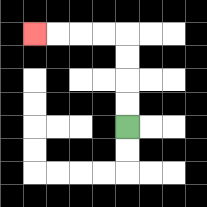{'start': '[5, 5]', 'end': '[1, 1]', 'path_directions': 'U,U,U,U,L,L,L,L', 'path_coordinates': '[[5, 5], [5, 4], [5, 3], [5, 2], [5, 1], [4, 1], [3, 1], [2, 1], [1, 1]]'}